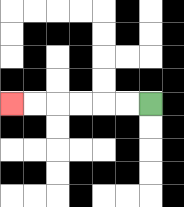{'start': '[6, 4]', 'end': '[0, 4]', 'path_directions': 'L,L,L,L,L,L', 'path_coordinates': '[[6, 4], [5, 4], [4, 4], [3, 4], [2, 4], [1, 4], [0, 4]]'}